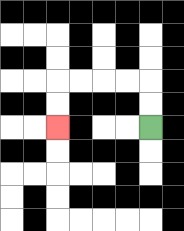{'start': '[6, 5]', 'end': '[2, 5]', 'path_directions': 'U,U,L,L,L,L,D,D', 'path_coordinates': '[[6, 5], [6, 4], [6, 3], [5, 3], [4, 3], [3, 3], [2, 3], [2, 4], [2, 5]]'}